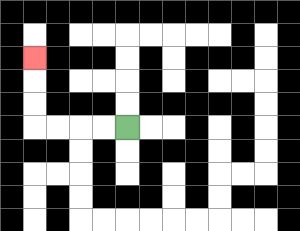{'start': '[5, 5]', 'end': '[1, 2]', 'path_directions': 'L,L,L,L,U,U,U', 'path_coordinates': '[[5, 5], [4, 5], [3, 5], [2, 5], [1, 5], [1, 4], [1, 3], [1, 2]]'}